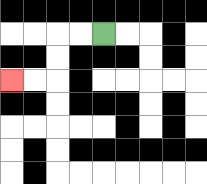{'start': '[4, 1]', 'end': '[0, 3]', 'path_directions': 'L,L,D,D,L,L', 'path_coordinates': '[[4, 1], [3, 1], [2, 1], [2, 2], [2, 3], [1, 3], [0, 3]]'}